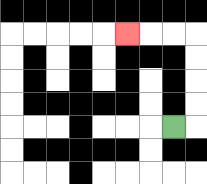{'start': '[7, 5]', 'end': '[5, 1]', 'path_directions': 'R,U,U,U,U,L,L,L', 'path_coordinates': '[[7, 5], [8, 5], [8, 4], [8, 3], [8, 2], [8, 1], [7, 1], [6, 1], [5, 1]]'}